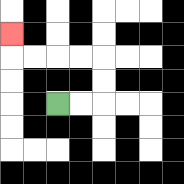{'start': '[2, 4]', 'end': '[0, 1]', 'path_directions': 'R,R,U,U,L,L,L,L,U', 'path_coordinates': '[[2, 4], [3, 4], [4, 4], [4, 3], [4, 2], [3, 2], [2, 2], [1, 2], [0, 2], [0, 1]]'}